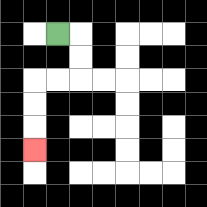{'start': '[2, 1]', 'end': '[1, 6]', 'path_directions': 'R,D,D,L,L,D,D,D', 'path_coordinates': '[[2, 1], [3, 1], [3, 2], [3, 3], [2, 3], [1, 3], [1, 4], [1, 5], [1, 6]]'}